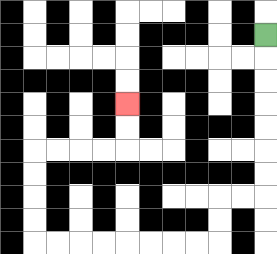{'start': '[11, 1]', 'end': '[5, 4]', 'path_directions': 'D,D,D,D,D,D,D,L,L,D,D,L,L,L,L,L,L,L,L,U,U,U,U,R,R,R,R,U,U', 'path_coordinates': '[[11, 1], [11, 2], [11, 3], [11, 4], [11, 5], [11, 6], [11, 7], [11, 8], [10, 8], [9, 8], [9, 9], [9, 10], [8, 10], [7, 10], [6, 10], [5, 10], [4, 10], [3, 10], [2, 10], [1, 10], [1, 9], [1, 8], [1, 7], [1, 6], [2, 6], [3, 6], [4, 6], [5, 6], [5, 5], [5, 4]]'}